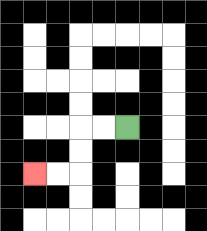{'start': '[5, 5]', 'end': '[1, 7]', 'path_directions': 'L,L,D,D,L,L', 'path_coordinates': '[[5, 5], [4, 5], [3, 5], [3, 6], [3, 7], [2, 7], [1, 7]]'}